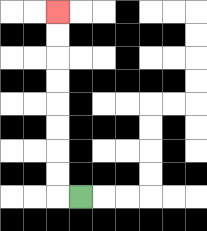{'start': '[3, 8]', 'end': '[2, 0]', 'path_directions': 'L,U,U,U,U,U,U,U,U', 'path_coordinates': '[[3, 8], [2, 8], [2, 7], [2, 6], [2, 5], [2, 4], [2, 3], [2, 2], [2, 1], [2, 0]]'}